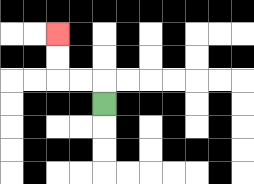{'start': '[4, 4]', 'end': '[2, 1]', 'path_directions': 'U,L,L,U,U', 'path_coordinates': '[[4, 4], [4, 3], [3, 3], [2, 3], [2, 2], [2, 1]]'}